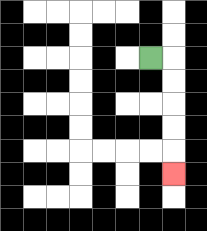{'start': '[6, 2]', 'end': '[7, 7]', 'path_directions': 'R,D,D,D,D,D', 'path_coordinates': '[[6, 2], [7, 2], [7, 3], [7, 4], [7, 5], [7, 6], [7, 7]]'}